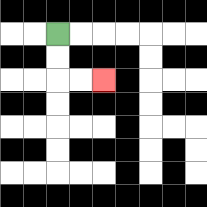{'start': '[2, 1]', 'end': '[4, 3]', 'path_directions': 'D,D,R,R', 'path_coordinates': '[[2, 1], [2, 2], [2, 3], [3, 3], [4, 3]]'}